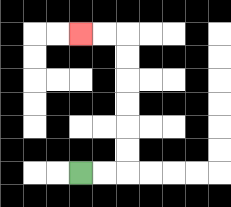{'start': '[3, 7]', 'end': '[3, 1]', 'path_directions': 'R,R,U,U,U,U,U,U,L,L', 'path_coordinates': '[[3, 7], [4, 7], [5, 7], [5, 6], [5, 5], [5, 4], [5, 3], [5, 2], [5, 1], [4, 1], [3, 1]]'}